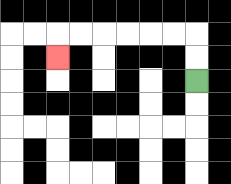{'start': '[8, 3]', 'end': '[2, 2]', 'path_directions': 'U,U,L,L,L,L,L,L,D', 'path_coordinates': '[[8, 3], [8, 2], [8, 1], [7, 1], [6, 1], [5, 1], [4, 1], [3, 1], [2, 1], [2, 2]]'}